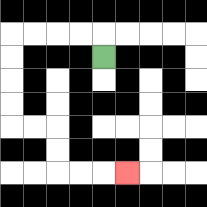{'start': '[4, 2]', 'end': '[5, 7]', 'path_directions': 'U,L,L,L,L,D,D,D,D,R,R,D,D,R,R,R', 'path_coordinates': '[[4, 2], [4, 1], [3, 1], [2, 1], [1, 1], [0, 1], [0, 2], [0, 3], [0, 4], [0, 5], [1, 5], [2, 5], [2, 6], [2, 7], [3, 7], [4, 7], [5, 7]]'}